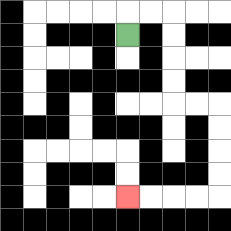{'start': '[5, 1]', 'end': '[5, 8]', 'path_directions': 'U,R,R,D,D,D,D,R,R,D,D,D,D,L,L,L,L', 'path_coordinates': '[[5, 1], [5, 0], [6, 0], [7, 0], [7, 1], [7, 2], [7, 3], [7, 4], [8, 4], [9, 4], [9, 5], [9, 6], [9, 7], [9, 8], [8, 8], [7, 8], [6, 8], [5, 8]]'}